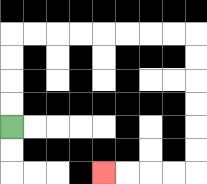{'start': '[0, 5]', 'end': '[4, 7]', 'path_directions': 'U,U,U,U,R,R,R,R,R,R,R,R,D,D,D,D,D,D,L,L,L,L', 'path_coordinates': '[[0, 5], [0, 4], [0, 3], [0, 2], [0, 1], [1, 1], [2, 1], [3, 1], [4, 1], [5, 1], [6, 1], [7, 1], [8, 1], [8, 2], [8, 3], [8, 4], [8, 5], [8, 6], [8, 7], [7, 7], [6, 7], [5, 7], [4, 7]]'}